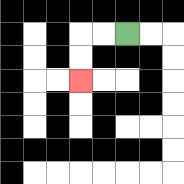{'start': '[5, 1]', 'end': '[3, 3]', 'path_directions': 'L,L,D,D', 'path_coordinates': '[[5, 1], [4, 1], [3, 1], [3, 2], [3, 3]]'}